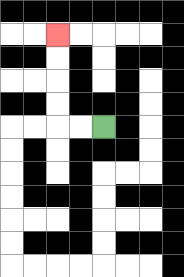{'start': '[4, 5]', 'end': '[2, 1]', 'path_directions': 'L,L,U,U,U,U', 'path_coordinates': '[[4, 5], [3, 5], [2, 5], [2, 4], [2, 3], [2, 2], [2, 1]]'}